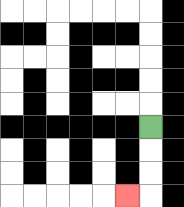{'start': '[6, 5]', 'end': '[5, 8]', 'path_directions': 'D,D,D,L', 'path_coordinates': '[[6, 5], [6, 6], [6, 7], [6, 8], [5, 8]]'}